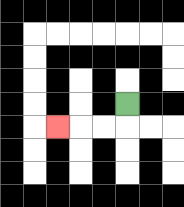{'start': '[5, 4]', 'end': '[2, 5]', 'path_directions': 'D,L,L,L', 'path_coordinates': '[[5, 4], [5, 5], [4, 5], [3, 5], [2, 5]]'}